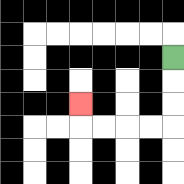{'start': '[7, 2]', 'end': '[3, 4]', 'path_directions': 'D,D,D,L,L,L,L,U', 'path_coordinates': '[[7, 2], [7, 3], [7, 4], [7, 5], [6, 5], [5, 5], [4, 5], [3, 5], [3, 4]]'}